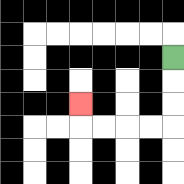{'start': '[7, 2]', 'end': '[3, 4]', 'path_directions': 'D,D,D,L,L,L,L,U', 'path_coordinates': '[[7, 2], [7, 3], [7, 4], [7, 5], [6, 5], [5, 5], [4, 5], [3, 5], [3, 4]]'}